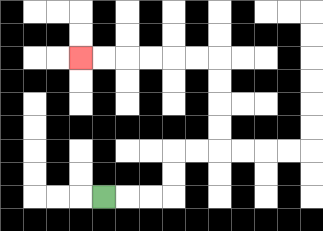{'start': '[4, 8]', 'end': '[3, 2]', 'path_directions': 'R,R,R,U,U,R,R,U,U,U,U,L,L,L,L,L,L', 'path_coordinates': '[[4, 8], [5, 8], [6, 8], [7, 8], [7, 7], [7, 6], [8, 6], [9, 6], [9, 5], [9, 4], [9, 3], [9, 2], [8, 2], [7, 2], [6, 2], [5, 2], [4, 2], [3, 2]]'}